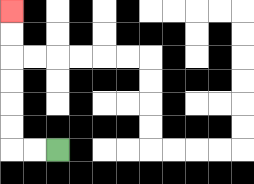{'start': '[2, 6]', 'end': '[0, 0]', 'path_directions': 'L,L,U,U,U,U,U,U', 'path_coordinates': '[[2, 6], [1, 6], [0, 6], [0, 5], [0, 4], [0, 3], [0, 2], [0, 1], [0, 0]]'}